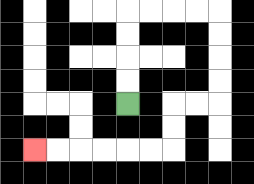{'start': '[5, 4]', 'end': '[1, 6]', 'path_directions': 'U,U,U,U,R,R,R,R,D,D,D,D,L,L,D,D,L,L,L,L,L,L', 'path_coordinates': '[[5, 4], [5, 3], [5, 2], [5, 1], [5, 0], [6, 0], [7, 0], [8, 0], [9, 0], [9, 1], [9, 2], [9, 3], [9, 4], [8, 4], [7, 4], [7, 5], [7, 6], [6, 6], [5, 6], [4, 6], [3, 6], [2, 6], [1, 6]]'}